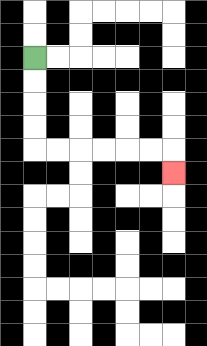{'start': '[1, 2]', 'end': '[7, 7]', 'path_directions': 'D,D,D,D,R,R,R,R,R,R,D', 'path_coordinates': '[[1, 2], [1, 3], [1, 4], [1, 5], [1, 6], [2, 6], [3, 6], [4, 6], [5, 6], [6, 6], [7, 6], [7, 7]]'}